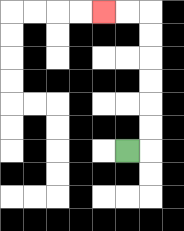{'start': '[5, 6]', 'end': '[4, 0]', 'path_directions': 'R,U,U,U,U,U,U,L,L', 'path_coordinates': '[[5, 6], [6, 6], [6, 5], [6, 4], [6, 3], [6, 2], [6, 1], [6, 0], [5, 0], [4, 0]]'}